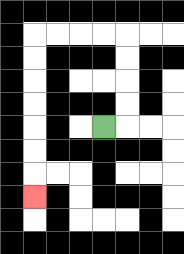{'start': '[4, 5]', 'end': '[1, 8]', 'path_directions': 'R,U,U,U,U,L,L,L,L,D,D,D,D,D,D,D', 'path_coordinates': '[[4, 5], [5, 5], [5, 4], [5, 3], [5, 2], [5, 1], [4, 1], [3, 1], [2, 1], [1, 1], [1, 2], [1, 3], [1, 4], [1, 5], [1, 6], [1, 7], [1, 8]]'}